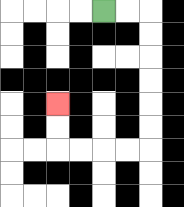{'start': '[4, 0]', 'end': '[2, 4]', 'path_directions': 'R,R,D,D,D,D,D,D,L,L,L,L,U,U', 'path_coordinates': '[[4, 0], [5, 0], [6, 0], [6, 1], [6, 2], [6, 3], [6, 4], [6, 5], [6, 6], [5, 6], [4, 6], [3, 6], [2, 6], [2, 5], [2, 4]]'}